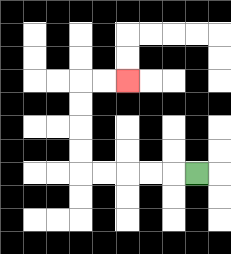{'start': '[8, 7]', 'end': '[5, 3]', 'path_directions': 'L,L,L,L,L,U,U,U,U,R,R', 'path_coordinates': '[[8, 7], [7, 7], [6, 7], [5, 7], [4, 7], [3, 7], [3, 6], [3, 5], [3, 4], [3, 3], [4, 3], [5, 3]]'}